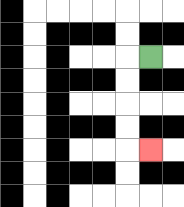{'start': '[6, 2]', 'end': '[6, 6]', 'path_directions': 'L,D,D,D,D,R', 'path_coordinates': '[[6, 2], [5, 2], [5, 3], [5, 4], [5, 5], [5, 6], [6, 6]]'}